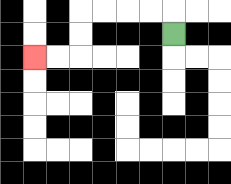{'start': '[7, 1]', 'end': '[1, 2]', 'path_directions': 'U,L,L,L,L,D,D,L,L', 'path_coordinates': '[[7, 1], [7, 0], [6, 0], [5, 0], [4, 0], [3, 0], [3, 1], [3, 2], [2, 2], [1, 2]]'}